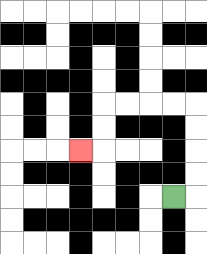{'start': '[7, 8]', 'end': '[3, 6]', 'path_directions': 'R,U,U,U,U,L,L,L,L,D,D,L', 'path_coordinates': '[[7, 8], [8, 8], [8, 7], [8, 6], [8, 5], [8, 4], [7, 4], [6, 4], [5, 4], [4, 4], [4, 5], [4, 6], [3, 6]]'}